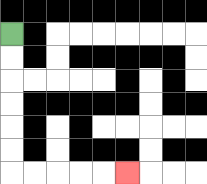{'start': '[0, 1]', 'end': '[5, 7]', 'path_directions': 'D,D,D,D,D,D,R,R,R,R,R', 'path_coordinates': '[[0, 1], [0, 2], [0, 3], [0, 4], [0, 5], [0, 6], [0, 7], [1, 7], [2, 7], [3, 7], [4, 7], [5, 7]]'}